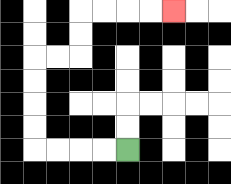{'start': '[5, 6]', 'end': '[7, 0]', 'path_directions': 'L,L,L,L,U,U,U,U,R,R,U,U,R,R,R,R', 'path_coordinates': '[[5, 6], [4, 6], [3, 6], [2, 6], [1, 6], [1, 5], [1, 4], [1, 3], [1, 2], [2, 2], [3, 2], [3, 1], [3, 0], [4, 0], [5, 0], [6, 0], [7, 0]]'}